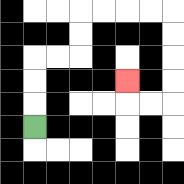{'start': '[1, 5]', 'end': '[5, 3]', 'path_directions': 'U,U,U,R,R,U,U,R,R,R,R,D,D,D,D,L,L,U', 'path_coordinates': '[[1, 5], [1, 4], [1, 3], [1, 2], [2, 2], [3, 2], [3, 1], [3, 0], [4, 0], [5, 0], [6, 0], [7, 0], [7, 1], [7, 2], [7, 3], [7, 4], [6, 4], [5, 4], [5, 3]]'}